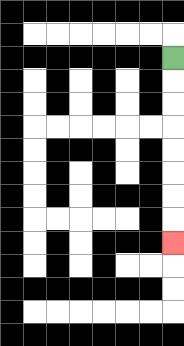{'start': '[7, 2]', 'end': '[7, 10]', 'path_directions': 'D,D,D,D,D,D,D,D', 'path_coordinates': '[[7, 2], [7, 3], [7, 4], [7, 5], [7, 6], [7, 7], [7, 8], [7, 9], [7, 10]]'}